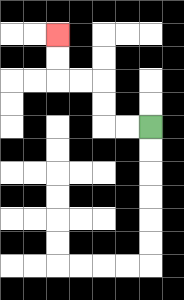{'start': '[6, 5]', 'end': '[2, 1]', 'path_directions': 'L,L,U,U,L,L,U,U', 'path_coordinates': '[[6, 5], [5, 5], [4, 5], [4, 4], [4, 3], [3, 3], [2, 3], [2, 2], [2, 1]]'}